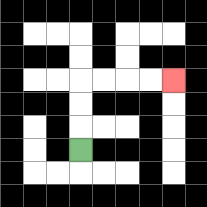{'start': '[3, 6]', 'end': '[7, 3]', 'path_directions': 'U,U,U,R,R,R,R', 'path_coordinates': '[[3, 6], [3, 5], [3, 4], [3, 3], [4, 3], [5, 3], [6, 3], [7, 3]]'}